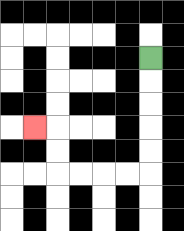{'start': '[6, 2]', 'end': '[1, 5]', 'path_directions': 'D,D,D,D,D,L,L,L,L,U,U,L', 'path_coordinates': '[[6, 2], [6, 3], [6, 4], [6, 5], [6, 6], [6, 7], [5, 7], [4, 7], [3, 7], [2, 7], [2, 6], [2, 5], [1, 5]]'}